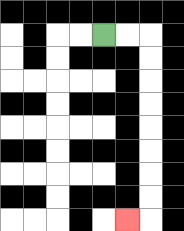{'start': '[4, 1]', 'end': '[5, 9]', 'path_directions': 'R,R,D,D,D,D,D,D,D,D,L', 'path_coordinates': '[[4, 1], [5, 1], [6, 1], [6, 2], [6, 3], [6, 4], [6, 5], [6, 6], [6, 7], [6, 8], [6, 9], [5, 9]]'}